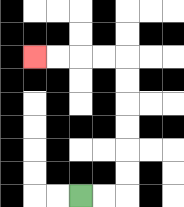{'start': '[3, 8]', 'end': '[1, 2]', 'path_directions': 'R,R,U,U,U,U,U,U,L,L,L,L', 'path_coordinates': '[[3, 8], [4, 8], [5, 8], [5, 7], [5, 6], [5, 5], [5, 4], [5, 3], [5, 2], [4, 2], [3, 2], [2, 2], [1, 2]]'}